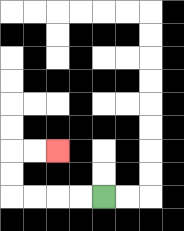{'start': '[4, 8]', 'end': '[2, 6]', 'path_directions': 'L,L,L,L,U,U,R,R', 'path_coordinates': '[[4, 8], [3, 8], [2, 8], [1, 8], [0, 8], [0, 7], [0, 6], [1, 6], [2, 6]]'}